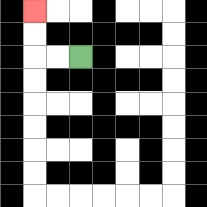{'start': '[3, 2]', 'end': '[1, 0]', 'path_directions': 'L,L,U,U', 'path_coordinates': '[[3, 2], [2, 2], [1, 2], [1, 1], [1, 0]]'}